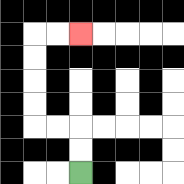{'start': '[3, 7]', 'end': '[3, 1]', 'path_directions': 'U,U,L,L,U,U,U,U,R,R', 'path_coordinates': '[[3, 7], [3, 6], [3, 5], [2, 5], [1, 5], [1, 4], [1, 3], [1, 2], [1, 1], [2, 1], [3, 1]]'}